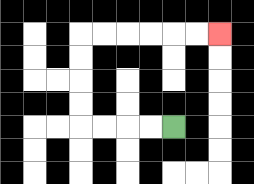{'start': '[7, 5]', 'end': '[9, 1]', 'path_directions': 'L,L,L,L,U,U,U,U,R,R,R,R,R,R', 'path_coordinates': '[[7, 5], [6, 5], [5, 5], [4, 5], [3, 5], [3, 4], [3, 3], [3, 2], [3, 1], [4, 1], [5, 1], [6, 1], [7, 1], [8, 1], [9, 1]]'}